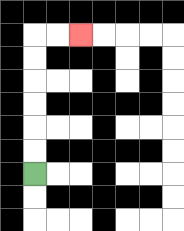{'start': '[1, 7]', 'end': '[3, 1]', 'path_directions': 'U,U,U,U,U,U,R,R', 'path_coordinates': '[[1, 7], [1, 6], [1, 5], [1, 4], [1, 3], [1, 2], [1, 1], [2, 1], [3, 1]]'}